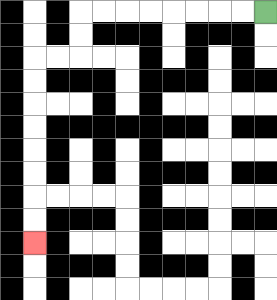{'start': '[11, 0]', 'end': '[1, 10]', 'path_directions': 'L,L,L,L,L,L,L,L,D,D,L,L,D,D,D,D,D,D,D,D', 'path_coordinates': '[[11, 0], [10, 0], [9, 0], [8, 0], [7, 0], [6, 0], [5, 0], [4, 0], [3, 0], [3, 1], [3, 2], [2, 2], [1, 2], [1, 3], [1, 4], [1, 5], [1, 6], [1, 7], [1, 8], [1, 9], [1, 10]]'}